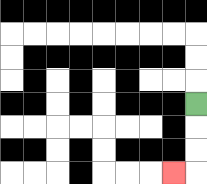{'start': '[8, 4]', 'end': '[7, 7]', 'path_directions': 'D,D,D,L', 'path_coordinates': '[[8, 4], [8, 5], [8, 6], [8, 7], [7, 7]]'}